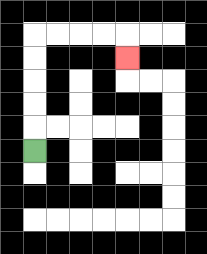{'start': '[1, 6]', 'end': '[5, 2]', 'path_directions': 'U,U,U,U,U,R,R,R,R,D', 'path_coordinates': '[[1, 6], [1, 5], [1, 4], [1, 3], [1, 2], [1, 1], [2, 1], [3, 1], [4, 1], [5, 1], [5, 2]]'}